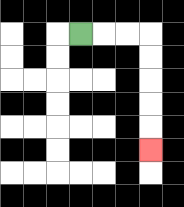{'start': '[3, 1]', 'end': '[6, 6]', 'path_directions': 'R,R,R,D,D,D,D,D', 'path_coordinates': '[[3, 1], [4, 1], [5, 1], [6, 1], [6, 2], [6, 3], [6, 4], [6, 5], [6, 6]]'}